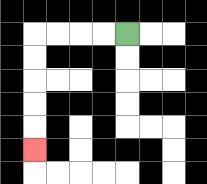{'start': '[5, 1]', 'end': '[1, 6]', 'path_directions': 'L,L,L,L,D,D,D,D,D', 'path_coordinates': '[[5, 1], [4, 1], [3, 1], [2, 1], [1, 1], [1, 2], [1, 3], [1, 4], [1, 5], [1, 6]]'}